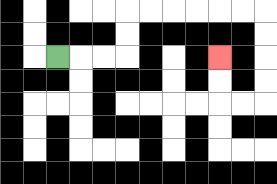{'start': '[2, 2]', 'end': '[9, 2]', 'path_directions': 'R,R,R,U,U,R,R,R,R,R,R,D,D,D,D,L,L,U,U', 'path_coordinates': '[[2, 2], [3, 2], [4, 2], [5, 2], [5, 1], [5, 0], [6, 0], [7, 0], [8, 0], [9, 0], [10, 0], [11, 0], [11, 1], [11, 2], [11, 3], [11, 4], [10, 4], [9, 4], [9, 3], [9, 2]]'}